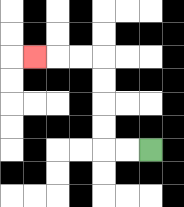{'start': '[6, 6]', 'end': '[1, 2]', 'path_directions': 'L,L,U,U,U,U,L,L,L', 'path_coordinates': '[[6, 6], [5, 6], [4, 6], [4, 5], [4, 4], [4, 3], [4, 2], [3, 2], [2, 2], [1, 2]]'}